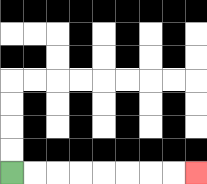{'start': '[0, 7]', 'end': '[8, 7]', 'path_directions': 'R,R,R,R,R,R,R,R', 'path_coordinates': '[[0, 7], [1, 7], [2, 7], [3, 7], [4, 7], [5, 7], [6, 7], [7, 7], [8, 7]]'}